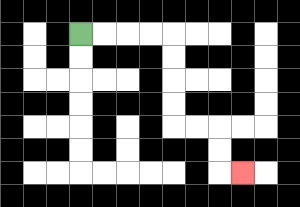{'start': '[3, 1]', 'end': '[10, 7]', 'path_directions': 'R,R,R,R,D,D,D,D,R,R,D,D,R', 'path_coordinates': '[[3, 1], [4, 1], [5, 1], [6, 1], [7, 1], [7, 2], [7, 3], [7, 4], [7, 5], [8, 5], [9, 5], [9, 6], [9, 7], [10, 7]]'}